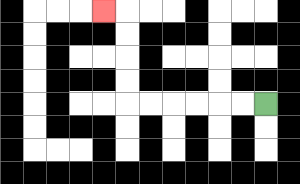{'start': '[11, 4]', 'end': '[4, 0]', 'path_directions': 'L,L,L,L,L,L,U,U,U,U,L', 'path_coordinates': '[[11, 4], [10, 4], [9, 4], [8, 4], [7, 4], [6, 4], [5, 4], [5, 3], [5, 2], [5, 1], [5, 0], [4, 0]]'}